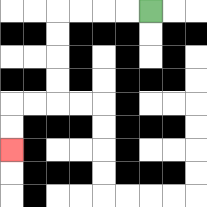{'start': '[6, 0]', 'end': '[0, 6]', 'path_directions': 'L,L,L,L,D,D,D,D,L,L,D,D', 'path_coordinates': '[[6, 0], [5, 0], [4, 0], [3, 0], [2, 0], [2, 1], [2, 2], [2, 3], [2, 4], [1, 4], [0, 4], [0, 5], [0, 6]]'}